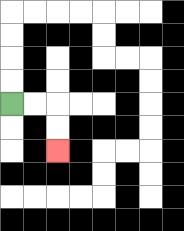{'start': '[0, 4]', 'end': '[2, 6]', 'path_directions': 'R,R,D,D', 'path_coordinates': '[[0, 4], [1, 4], [2, 4], [2, 5], [2, 6]]'}